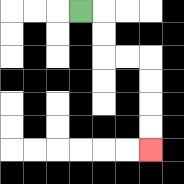{'start': '[3, 0]', 'end': '[6, 6]', 'path_directions': 'R,D,D,R,R,D,D,D,D', 'path_coordinates': '[[3, 0], [4, 0], [4, 1], [4, 2], [5, 2], [6, 2], [6, 3], [6, 4], [6, 5], [6, 6]]'}